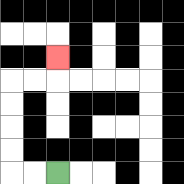{'start': '[2, 7]', 'end': '[2, 2]', 'path_directions': 'L,L,U,U,U,U,R,R,U', 'path_coordinates': '[[2, 7], [1, 7], [0, 7], [0, 6], [0, 5], [0, 4], [0, 3], [1, 3], [2, 3], [2, 2]]'}